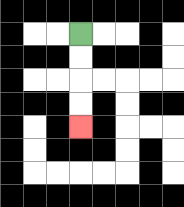{'start': '[3, 1]', 'end': '[3, 5]', 'path_directions': 'D,D,D,D', 'path_coordinates': '[[3, 1], [3, 2], [3, 3], [3, 4], [3, 5]]'}